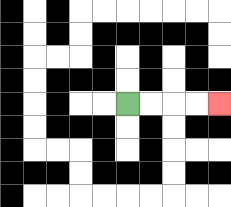{'start': '[5, 4]', 'end': '[9, 4]', 'path_directions': 'R,R,R,R', 'path_coordinates': '[[5, 4], [6, 4], [7, 4], [8, 4], [9, 4]]'}